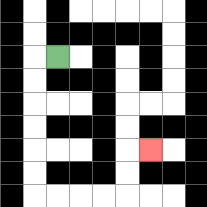{'start': '[2, 2]', 'end': '[6, 6]', 'path_directions': 'L,D,D,D,D,D,D,R,R,R,R,U,U,R', 'path_coordinates': '[[2, 2], [1, 2], [1, 3], [1, 4], [1, 5], [1, 6], [1, 7], [1, 8], [2, 8], [3, 8], [4, 8], [5, 8], [5, 7], [5, 6], [6, 6]]'}